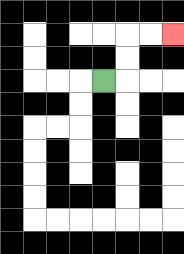{'start': '[4, 3]', 'end': '[7, 1]', 'path_directions': 'R,U,U,R,R', 'path_coordinates': '[[4, 3], [5, 3], [5, 2], [5, 1], [6, 1], [7, 1]]'}